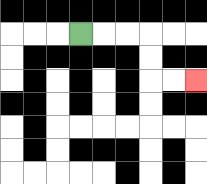{'start': '[3, 1]', 'end': '[8, 3]', 'path_directions': 'R,R,R,D,D,R,R', 'path_coordinates': '[[3, 1], [4, 1], [5, 1], [6, 1], [6, 2], [6, 3], [7, 3], [8, 3]]'}